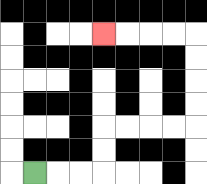{'start': '[1, 7]', 'end': '[4, 1]', 'path_directions': 'R,R,R,U,U,R,R,R,R,U,U,U,U,L,L,L,L', 'path_coordinates': '[[1, 7], [2, 7], [3, 7], [4, 7], [4, 6], [4, 5], [5, 5], [6, 5], [7, 5], [8, 5], [8, 4], [8, 3], [8, 2], [8, 1], [7, 1], [6, 1], [5, 1], [4, 1]]'}